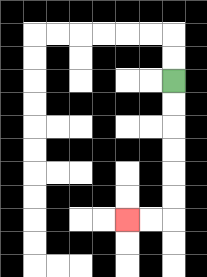{'start': '[7, 3]', 'end': '[5, 9]', 'path_directions': 'D,D,D,D,D,D,L,L', 'path_coordinates': '[[7, 3], [7, 4], [7, 5], [7, 6], [7, 7], [7, 8], [7, 9], [6, 9], [5, 9]]'}